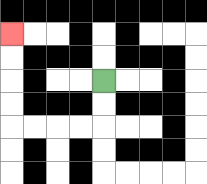{'start': '[4, 3]', 'end': '[0, 1]', 'path_directions': 'D,D,L,L,L,L,U,U,U,U', 'path_coordinates': '[[4, 3], [4, 4], [4, 5], [3, 5], [2, 5], [1, 5], [0, 5], [0, 4], [0, 3], [0, 2], [0, 1]]'}